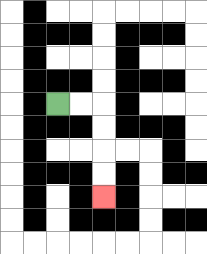{'start': '[2, 4]', 'end': '[4, 8]', 'path_directions': 'R,R,D,D,D,D', 'path_coordinates': '[[2, 4], [3, 4], [4, 4], [4, 5], [4, 6], [4, 7], [4, 8]]'}